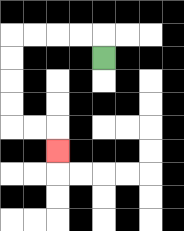{'start': '[4, 2]', 'end': '[2, 6]', 'path_directions': 'U,L,L,L,L,D,D,D,D,R,R,D', 'path_coordinates': '[[4, 2], [4, 1], [3, 1], [2, 1], [1, 1], [0, 1], [0, 2], [0, 3], [0, 4], [0, 5], [1, 5], [2, 5], [2, 6]]'}